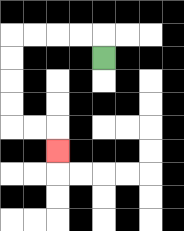{'start': '[4, 2]', 'end': '[2, 6]', 'path_directions': 'U,L,L,L,L,D,D,D,D,R,R,D', 'path_coordinates': '[[4, 2], [4, 1], [3, 1], [2, 1], [1, 1], [0, 1], [0, 2], [0, 3], [0, 4], [0, 5], [1, 5], [2, 5], [2, 6]]'}